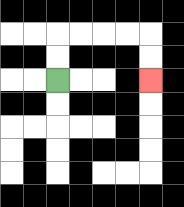{'start': '[2, 3]', 'end': '[6, 3]', 'path_directions': 'U,U,R,R,R,R,D,D', 'path_coordinates': '[[2, 3], [2, 2], [2, 1], [3, 1], [4, 1], [5, 1], [6, 1], [6, 2], [6, 3]]'}